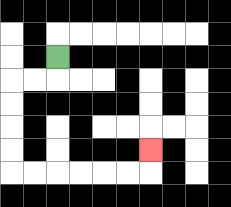{'start': '[2, 2]', 'end': '[6, 6]', 'path_directions': 'D,L,L,D,D,D,D,R,R,R,R,R,R,U', 'path_coordinates': '[[2, 2], [2, 3], [1, 3], [0, 3], [0, 4], [0, 5], [0, 6], [0, 7], [1, 7], [2, 7], [3, 7], [4, 7], [5, 7], [6, 7], [6, 6]]'}